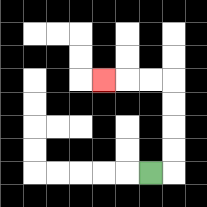{'start': '[6, 7]', 'end': '[4, 3]', 'path_directions': 'R,U,U,U,U,L,L,L', 'path_coordinates': '[[6, 7], [7, 7], [7, 6], [7, 5], [7, 4], [7, 3], [6, 3], [5, 3], [4, 3]]'}